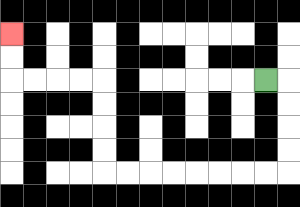{'start': '[11, 3]', 'end': '[0, 1]', 'path_directions': 'R,D,D,D,D,L,L,L,L,L,L,L,L,U,U,U,U,L,L,L,L,U,U', 'path_coordinates': '[[11, 3], [12, 3], [12, 4], [12, 5], [12, 6], [12, 7], [11, 7], [10, 7], [9, 7], [8, 7], [7, 7], [6, 7], [5, 7], [4, 7], [4, 6], [4, 5], [4, 4], [4, 3], [3, 3], [2, 3], [1, 3], [0, 3], [0, 2], [0, 1]]'}